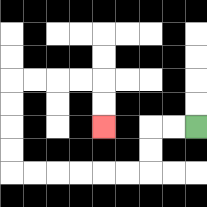{'start': '[8, 5]', 'end': '[4, 5]', 'path_directions': 'L,L,D,D,L,L,L,L,L,L,U,U,U,U,R,R,R,R,D,D', 'path_coordinates': '[[8, 5], [7, 5], [6, 5], [6, 6], [6, 7], [5, 7], [4, 7], [3, 7], [2, 7], [1, 7], [0, 7], [0, 6], [0, 5], [0, 4], [0, 3], [1, 3], [2, 3], [3, 3], [4, 3], [4, 4], [4, 5]]'}